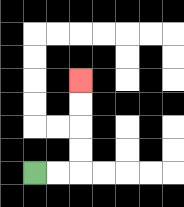{'start': '[1, 7]', 'end': '[3, 3]', 'path_directions': 'R,R,U,U,U,U', 'path_coordinates': '[[1, 7], [2, 7], [3, 7], [3, 6], [3, 5], [3, 4], [3, 3]]'}